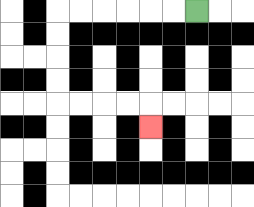{'start': '[8, 0]', 'end': '[6, 5]', 'path_directions': 'L,L,L,L,L,L,D,D,D,D,R,R,R,R,D', 'path_coordinates': '[[8, 0], [7, 0], [6, 0], [5, 0], [4, 0], [3, 0], [2, 0], [2, 1], [2, 2], [2, 3], [2, 4], [3, 4], [4, 4], [5, 4], [6, 4], [6, 5]]'}